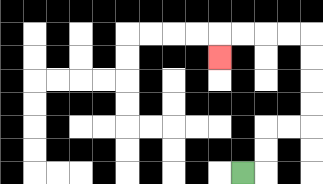{'start': '[10, 7]', 'end': '[9, 2]', 'path_directions': 'R,U,U,R,R,U,U,U,U,L,L,L,L,D', 'path_coordinates': '[[10, 7], [11, 7], [11, 6], [11, 5], [12, 5], [13, 5], [13, 4], [13, 3], [13, 2], [13, 1], [12, 1], [11, 1], [10, 1], [9, 1], [9, 2]]'}